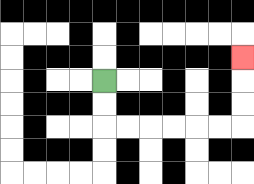{'start': '[4, 3]', 'end': '[10, 2]', 'path_directions': 'D,D,R,R,R,R,R,R,U,U,U', 'path_coordinates': '[[4, 3], [4, 4], [4, 5], [5, 5], [6, 5], [7, 5], [8, 5], [9, 5], [10, 5], [10, 4], [10, 3], [10, 2]]'}